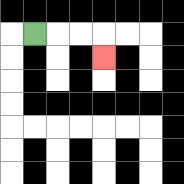{'start': '[1, 1]', 'end': '[4, 2]', 'path_directions': 'R,R,R,D', 'path_coordinates': '[[1, 1], [2, 1], [3, 1], [4, 1], [4, 2]]'}